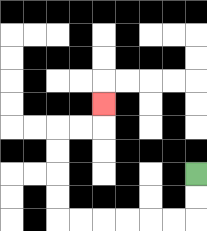{'start': '[8, 7]', 'end': '[4, 4]', 'path_directions': 'D,D,L,L,L,L,L,L,U,U,U,U,R,R,U', 'path_coordinates': '[[8, 7], [8, 8], [8, 9], [7, 9], [6, 9], [5, 9], [4, 9], [3, 9], [2, 9], [2, 8], [2, 7], [2, 6], [2, 5], [3, 5], [4, 5], [4, 4]]'}